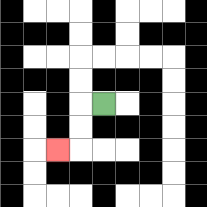{'start': '[4, 4]', 'end': '[2, 6]', 'path_directions': 'L,D,D,L', 'path_coordinates': '[[4, 4], [3, 4], [3, 5], [3, 6], [2, 6]]'}